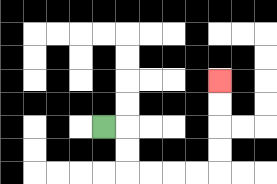{'start': '[4, 5]', 'end': '[9, 3]', 'path_directions': 'R,D,D,R,R,R,R,U,U,U,U', 'path_coordinates': '[[4, 5], [5, 5], [5, 6], [5, 7], [6, 7], [7, 7], [8, 7], [9, 7], [9, 6], [9, 5], [9, 4], [9, 3]]'}